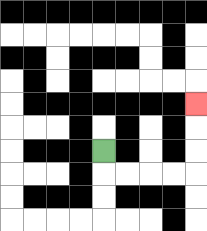{'start': '[4, 6]', 'end': '[8, 4]', 'path_directions': 'D,R,R,R,R,U,U,U', 'path_coordinates': '[[4, 6], [4, 7], [5, 7], [6, 7], [7, 7], [8, 7], [8, 6], [8, 5], [8, 4]]'}